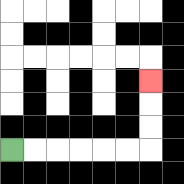{'start': '[0, 6]', 'end': '[6, 3]', 'path_directions': 'R,R,R,R,R,R,U,U,U', 'path_coordinates': '[[0, 6], [1, 6], [2, 6], [3, 6], [4, 6], [5, 6], [6, 6], [6, 5], [6, 4], [6, 3]]'}